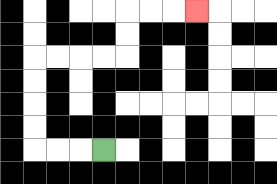{'start': '[4, 6]', 'end': '[8, 0]', 'path_directions': 'L,L,L,U,U,U,U,R,R,R,R,U,U,R,R,R', 'path_coordinates': '[[4, 6], [3, 6], [2, 6], [1, 6], [1, 5], [1, 4], [1, 3], [1, 2], [2, 2], [3, 2], [4, 2], [5, 2], [5, 1], [5, 0], [6, 0], [7, 0], [8, 0]]'}